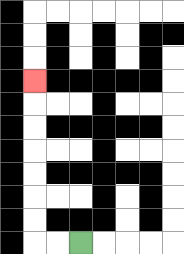{'start': '[3, 10]', 'end': '[1, 3]', 'path_directions': 'L,L,U,U,U,U,U,U,U', 'path_coordinates': '[[3, 10], [2, 10], [1, 10], [1, 9], [1, 8], [1, 7], [1, 6], [1, 5], [1, 4], [1, 3]]'}